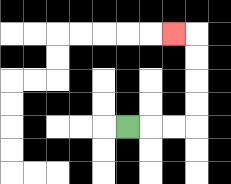{'start': '[5, 5]', 'end': '[7, 1]', 'path_directions': 'R,R,R,U,U,U,U,L', 'path_coordinates': '[[5, 5], [6, 5], [7, 5], [8, 5], [8, 4], [8, 3], [8, 2], [8, 1], [7, 1]]'}